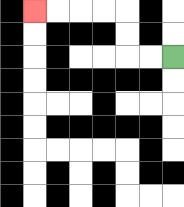{'start': '[7, 2]', 'end': '[1, 0]', 'path_directions': 'L,L,U,U,L,L,L,L', 'path_coordinates': '[[7, 2], [6, 2], [5, 2], [5, 1], [5, 0], [4, 0], [3, 0], [2, 0], [1, 0]]'}